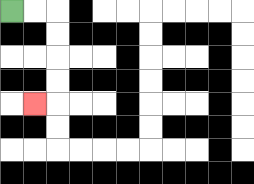{'start': '[0, 0]', 'end': '[1, 4]', 'path_directions': 'R,R,D,D,D,D,L', 'path_coordinates': '[[0, 0], [1, 0], [2, 0], [2, 1], [2, 2], [2, 3], [2, 4], [1, 4]]'}